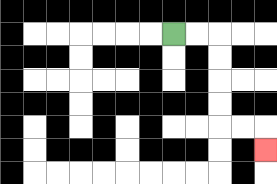{'start': '[7, 1]', 'end': '[11, 6]', 'path_directions': 'R,R,D,D,D,D,R,R,D', 'path_coordinates': '[[7, 1], [8, 1], [9, 1], [9, 2], [9, 3], [9, 4], [9, 5], [10, 5], [11, 5], [11, 6]]'}